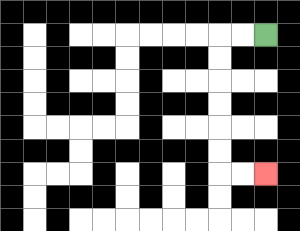{'start': '[11, 1]', 'end': '[11, 7]', 'path_directions': 'L,L,D,D,D,D,D,D,R,R', 'path_coordinates': '[[11, 1], [10, 1], [9, 1], [9, 2], [9, 3], [9, 4], [9, 5], [9, 6], [9, 7], [10, 7], [11, 7]]'}